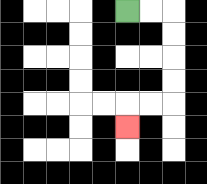{'start': '[5, 0]', 'end': '[5, 5]', 'path_directions': 'R,R,D,D,D,D,L,L,D', 'path_coordinates': '[[5, 0], [6, 0], [7, 0], [7, 1], [7, 2], [7, 3], [7, 4], [6, 4], [5, 4], [5, 5]]'}